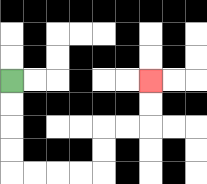{'start': '[0, 3]', 'end': '[6, 3]', 'path_directions': 'D,D,D,D,R,R,R,R,U,U,R,R,U,U', 'path_coordinates': '[[0, 3], [0, 4], [0, 5], [0, 6], [0, 7], [1, 7], [2, 7], [3, 7], [4, 7], [4, 6], [4, 5], [5, 5], [6, 5], [6, 4], [6, 3]]'}